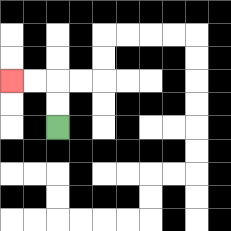{'start': '[2, 5]', 'end': '[0, 3]', 'path_directions': 'U,U,L,L', 'path_coordinates': '[[2, 5], [2, 4], [2, 3], [1, 3], [0, 3]]'}